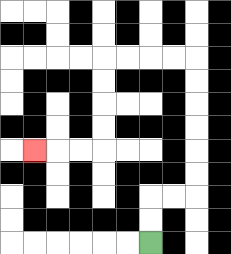{'start': '[6, 10]', 'end': '[1, 6]', 'path_directions': 'U,U,R,R,U,U,U,U,U,U,L,L,L,L,D,D,D,D,L,L,L', 'path_coordinates': '[[6, 10], [6, 9], [6, 8], [7, 8], [8, 8], [8, 7], [8, 6], [8, 5], [8, 4], [8, 3], [8, 2], [7, 2], [6, 2], [5, 2], [4, 2], [4, 3], [4, 4], [4, 5], [4, 6], [3, 6], [2, 6], [1, 6]]'}